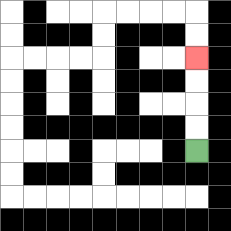{'start': '[8, 6]', 'end': '[8, 2]', 'path_directions': 'U,U,U,U', 'path_coordinates': '[[8, 6], [8, 5], [8, 4], [8, 3], [8, 2]]'}